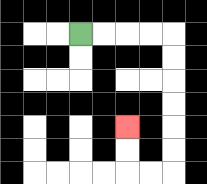{'start': '[3, 1]', 'end': '[5, 5]', 'path_directions': 'R,R,R,R,D,D,D,D,D,D,L,L,U,U', 'path_coordinates': '[[3, 1], [4, 1], [5, 1], [6, 1], [7, 1], [7, 2], [7, 3], [7, 4], [7, 5], [7, 6], [7, 7], [6, 7], [5, 7], [5, 6], [5, 5]]'}